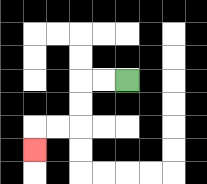{'start': '[5, 3]', 'end': '[1, 6]', 'path_directions': 'L,L,D,D,L,L,D', 'path_coordinates': '[[5, 3], [4, 3], [3, 3], [3, 4], [3, 5], [2, 5], [1, 5], [1, 6]]'}